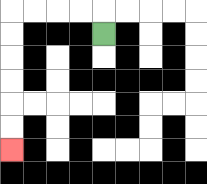{'start': '[4, 1]', 'end': '[0, 6]', 'path_directions': 'U,L,L,L,L,D,D,D,D,D,D', 'path_coordinates': '[[4, 1], [4, 0], [3, 0], [2, 0], [1, 0], [0, 0], [0, 1], [0, 2], [0, 3], [0, 4], [0, 5], [0, 6]]'}